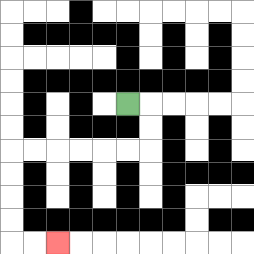{'start': '[5, 4]', 'end': '[2, 10]', 'path_directions': 'R,D,D,L,L,L,L,L,L,D,D,D,D,R,R', 'path_coordinates': '[[5, 4], [6, 4], [6, 5], [6, 6], [5, 6], [4, 6], [3, 6], [2, 6], [1, 6], [0, 6], [0, 7], [0, 8], [0, 9], [0, 10], [1, 10], [2, 10]]'}